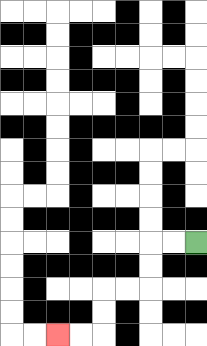{'start': '[8, 10]', 'end': '[2, 14]', 'path_directions': 'L,L,D,D,L,L,D,D,L,L', 'path_coordinates': '[[8, 10], [7, 10], [6, 10], [6, 11], [6, 12], [5, 12], [4, 12], [4, 13], [4, 14], [3, 14], [2, 14]]'}